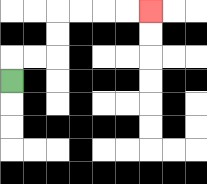{'start': '[0, 3]', 'end': '[6, 0]', 'path_directions': 'U,R,R,U,U,R,R,R,R', 'path_coordinates': '[[0, 3], [0, 2], [1, 2], [2, 2], [2, 1], [2, 0], [3, 0], [4, 0], [5, 0], [6, 0]]'}